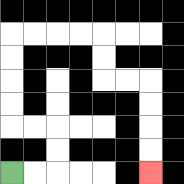{'start': '[0, 7]', 'end': '[6, 7]', 'path_directions': 'R,R,U,U,L,L,U,U,U,U,R,R,R,R,D,D,R,R,D,D,D,D', 'path_coordinates': '[[0, 7], [1, 7], [2, 7], [2, 6], [2, 5], [1, 5], [0, 5], [0, 4], [0, 3], [0, 2], [0, 1], [1, 1], [2, 1], [3, 1], [4, 1], [4, 2], [4, 3], [5, 3], [6, 3], [6, 4], [6, 5], [6, 6], [6, 7]]'}